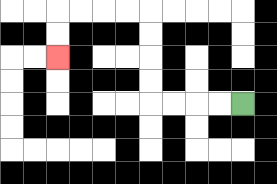{'start': '[10, 4]', 'end': '[2, 2]', 'path_directions': 'L,L,L,L,U,U,U,U,L,L,L,L,D,D', 'path_coordinates': '[[10, 4], [9, 4], [8, 4], [7, 4], [6, 4], [6, 3], [6, 2], [6, 1], [6, 0], [5, 0], [4, 0], [3, 0], [2, 0], [2, 1], [2, 2]]'}